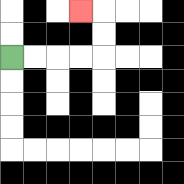{'start': '[0, 2]', 'end': '[3, 0]', 'path_directions': 'R,R,R,R,U,U,L', 'path_coordinates': '[[0, 2], [1, 2], [2, 2], [3, 2], [4, 2], [4, 1], [4, 0], [3, 0]]'}